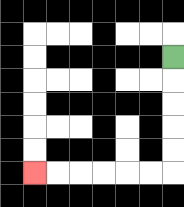{'start': '[7, 2]', 'end': '[1, 7]', 'path_directions': 'D,D,D,D,D,L,L,L,L,L,L', 'path_coordinates': '[[7, 2], [7, 3], [7, 4], [7, 5], [7, 6], [7, 7], [6, 7], [5, 7], [4, 7], [3, 7], [2, 7], [1, 7]]'}